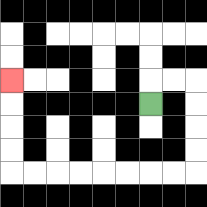{'start': '[6, 4]', 'end': '[0, 3]', 'path_directions': 'U,R,R,D,D,D,D,L,L,L,L,L,L,L,L,U,U,U,U', 'path_coordinates': '[[6, 4], [6, 3], [7, 3], [8, 3], [8, 4], [8, 5], [8, 6], [8, 7], [7, 7], [6, 7], [5, 7], [4, 7], [3, 7], [2, 7], [1, 7], [0, 7], [0, 6], [0, 5], [0, 4], [0, 3]]'}